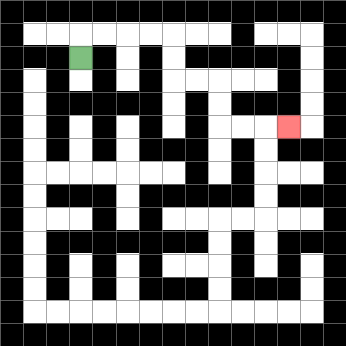{'start': '[3, 2]', 'end': '[12, 5]', 'path_directions': 'U,R,R,R,R,D,D,R,R,D,D,R,R,R', 'path_coordinates': '[[3, 2], [3, 1], [4, 1], [5, 1], [6, 1], [7, 1], [7, 2], [7, 3], [8, 3], [9, 3], [9, 4], [9, 5], [10, 5], [11, 5], [12, 5]]'}